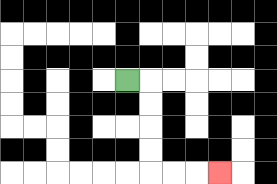{'start': '[5, 3]', 'end': '[9, 7]', 'path_directions': 'R,D,D,D,D,R,R,R', 'path_coordinates': '[[5, 3], [6, 3], [6, 4], [6, 5], [6, 6], [6, 7], [7, 7], [8, 7], [9, 7]]'}